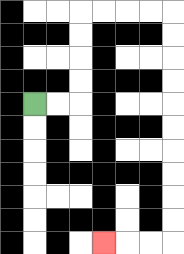{'start': '[1, 4]', 'end': '[4, 10]', 'path_directions': 'R,R,U,U,U,U,R,R,R,R,D,D,D,D,D,D,D,D,D,D,L,L,L', 'path_coordinates': '[[1, 4], [2, 4], [3, 4], [3, 3], [3, 2], [3, 1], [3, 0], [4, 0], [5, 0], [6, 0], [7, 0], [7, 1], [7, 2], [7, 3], [7, 4], [7, 5], [7, 6], [7, 7], [7, 8], [7, 9], [7, 10], [6, 10], [5, 10], [4, 10]]'}